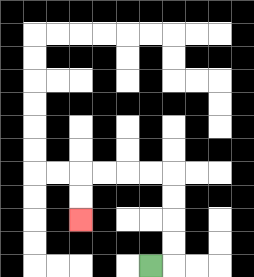{'start': '[6, 11]', 'end': '[3, 9]', 'path_directions': 'R,U,U,U,U,L,L,L,L,D,D', 'path_coordinates': '[[6, 11], [7, 11], [7, 10], [7, 9], [7, 8], [7, 7], [6, 7], [5, 7], [4, 7], [3, 7], [3, 8], [3, 9]]'}